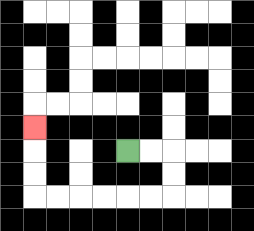{'start': '[5, 6]', 'end': '[1, 5]', 'path_directions': 'R,R,D,D,L,L,L,L,L,L,U,U,U', 'path_coordinates': '[[5, 6], [6, 6], [7, 6], [7, 7], [7, 8], [6, 8], [5, 8], [4, 8], [3, 8], [2, 8], [1, 8], [1, 7], [1, 6], [1, 5]]'}